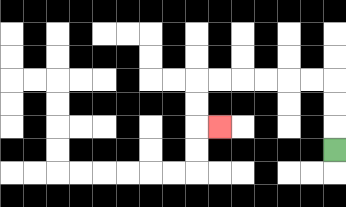{'start': '[14, 6]', 'end': '[9, 5]', 'path_directions': 'U,U,U,L,L,L,L,L,L,D,D,R', 'path_coordinates': '[[14, 6], [14, 5], [14, 4], [14, 3], [13, 3], [12, 3], [11, 3], [10, 3], [9, 3], [8, 3], [8, 4], [8, 5], [9, 5]]'}